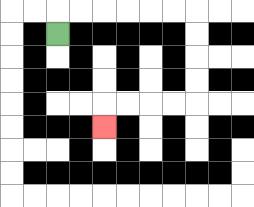{'start': '[2, 1]', 'end': '[4, 5]', 'path_directions': 'U,R,R,R,R,R,R,D,D,D,D,L,L,L,L,D', 'path_coordinates': '[[2, 1], [2, 0], [3, 0], [4, 0], [5, 0], [6, 0], [7, 0], [8, 0], [8, 1], [8, 2], [8, 3], [8, 4], [7, 4], [6, 4], [5, 4], [4, 4], [4, 5]]'}